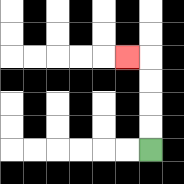{'start': '[6, 6]', 'end': '[5, 2]', 'path_directions': 'U,U,U,U,L', 'path_coordinates': '[[6, 6], [6, 5], [6, 4], [6, 3], [6, 2], [5, 2]]'}